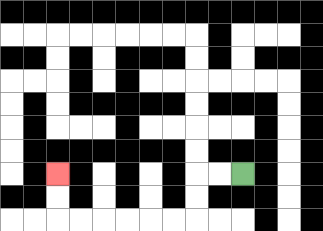{'start': '[10, 7]', 'end': '[2, 7]', 'path_directions': 'L,L,D,D,L,L,L,L,L,L,U,U', 'path_coordinates': '[[10, 7], [9, 7], [8, 7], [8, 8], [8, 9], [7, 9], [6, 9], [5, 9], [4, 9], [3, 9], [2, 9], [2, 8], [2, 7]]'}